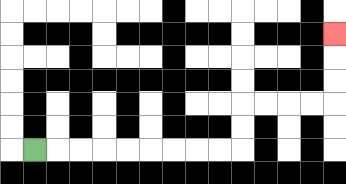{'start': '[1, 6]', 'end': '[14, 1]', 'path_directions': 'R,R,R,R,R,R,R,R,R,U,U,R,R,R,R,U,U,U', 'path_coordinates': '[[1, 6], [2, 6], [3, 6], [4, 6], [5, 6], [6, 6], [7, 6], [8, 6], [9, 6], [10, 6], [10, 5], [10, 4], [11, 4], [12, 4], [13, 4], [14, 4], [14, 3], [14, 2], [14, 1]]'}